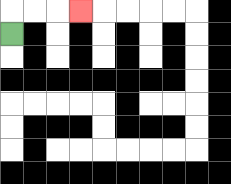{'start': '[0, 1]', 'end': '[3, 0]', 'path_directions': 'U,R,R,R', 'path_coordinates': '[[0, 1], [0, 0], [1, 0], [2, 0], [3, 0]]'}